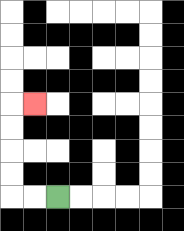{'start': '[2, 8]', 'end': '[1, 4]', 'path_directions': 'L,L,U,U,U,U,R', 'path_coordinates': '[[2, 8], [1, 8], [0, 8], [0, 7], [0, 6], [0, 5], [0, 4], [1, 4]]'}